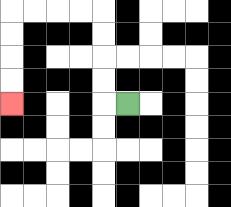{'start': '[5, 4]', 'end': '[0, 4]', 'path_directions': 'L,U,U,U,U,L,L,L,L,D,D,D,D', 'path_coordinates': '[[5, 4], [4, 4], [4, 3], [4, 2], [4, 1], [4, 0], [3, 0], [2, 0], [1, 0], [0, 0], [0, 1], [0, 2], [0, 3], [0, 4]]'}